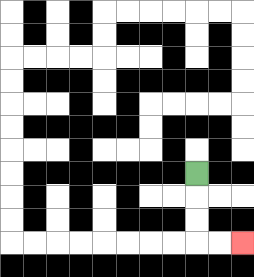{'start': '[8, 7]', 'end': '[10, 10]', 'path_directions': 'D,D,D,R,R', 'path_coordinates': '[[8, 7], [8, 8], [8, 9], [8, 10], [9, 10], [10, 10]]'}